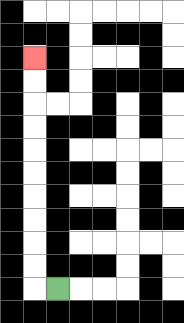{'start': '[2, 12]', 'end': '[1, 2]', 'path_directions': 'L,U,U,U,U,U,U,U,U,U,U', 'path_coordinates': '[[2, 12], [1, 12], [1, 11], [1, 10], [1, 9], [1, 8], [1, 7], [1, 6], [1, 5], [1, 4], [1, 3], [1, 2]]'}